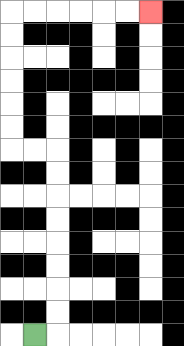{'start': '[1, 14]', 'end': '[6, 0]', 'path_directions': 'R,U,U,U,U,U,U,U,U,L,L,U,U,U,U,U,U,R,R,R,R,R,R', 'path_coordinates': '[[1, 14], [2, 14], [2, 13], [2, 12], [2, 11], [2, 10], [2, 9], [2, 8], [2, 7], [2, 6], [1, 6], [0, 6], [0, 5], [0, 4], [0, 3], [0, 2], [0, 1], [0, 0], [1, 0], [2, 0], [3, 0], [4, 0], [5, 0], [6, 0]]'}